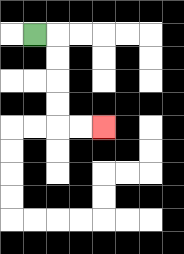{'start': '[1, 1]', 'end': '[4, 5]', 'path_directions': 'R,D,D,D,D,R,R', 'path_coordinates': '[[1, 1], [2, 1], [2, 2], [2, 3], [2, 4], [2, 5], [3, 5], [4, 5]]'}